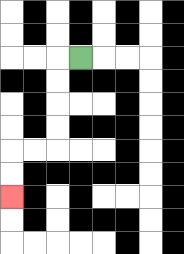{'start': '[3, 2]', 'end': '[0, 8]', 'path_directions': 'L,D,D,D,D,L,L,D,D', 'path_coordinates': '[[3, 2], [2, 2], [2, 3], [2, 4], [2, 5], [2, 6], [1, 6], [0, 6], [0, 7], [0, 8]]'}